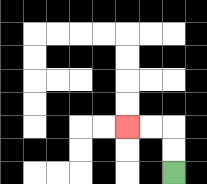{'start': '[7, 7]', 'end': '[5, 5]', 'path_directions': 'U,U,L,L', 'path_coordinates': '[[7, 7], [7, 6], [7, 5], [6, 5], [5, 5]]'}